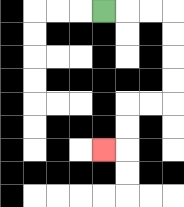{'start': '[4, 0]', 'end': '[4, 6]', 'path_directions': 'R,R,R,D,D,D,D,L,L,D,D,L', 'path_coordinates': '[[4, 0], [5, 0], [6, 0], [7, 0], [7, 1], [7, 2], [7, 3], [7, 4], [6, 4], [5, 4], [5, 5], [5, 6], [4, 6]]'}